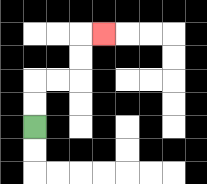{'start': '[1, 5]', 'end': '[4, 1]', 'path_directions': 'U,U,R,R,U,U,R', 'path_coordinates': '[[1, 5], [1, 4], [1, 3], [2, 3], [3, 3], [3, 2], [3, 1], [4, 1]]'}